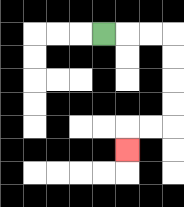{'start': '[4, 1]', 'end': '[5, 6]', 'path_directions': 'R,R,R,D,D,D,D,L,L,D', 'path_coordinates': '[[4, 1], [5, 1], [6, 1], [7, 1], [7, 2], [7, 3], [7, 4], [7, 5], [6, 5], [5, 5], [5, 6]]'}